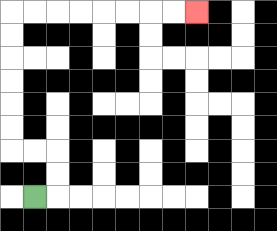{'start': '[1, 8]', 'end': '[8, 0]', 'path_directions': 'R,U,U,L,L,U,U,U,U,U,U,R,R,R,R,R,R,R,R', 'path_coordinates': '[[1, 8], [2, 8], [2, 7], [2, 6], [1, 6], [0, 6], [0, 5], [0, 4], [0, 3], [0, 2], [0, 1], [0, 0], [1, 0], [2, 0], [3, 0], [4, 0], [5, 0], [6, 0], [7, 0], [8, 0]]'}